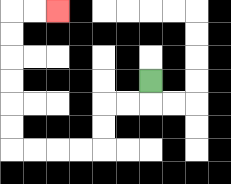{'start': '[6, 3]', 'end': '[2, 0]', 'path_directions': 'D,L,L,D,D,L,L,L,L,U,U,U,U,U,U,R,R', 'path_coordinates': '[[6, 3], [6, 4], [5, 4], [4, 4], [4, 5], [4, 6], [3, 6], [2, 6], [1, 6], [0, 6], [0, 5], [0, 4], [0, 3], [0, 2], [0, 1], [0, 0], [1, 0], [2, 0]]'}